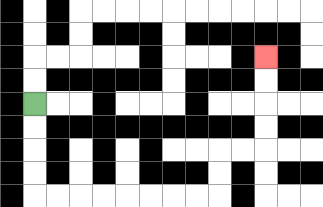{'start': '[1, 4]', 'end': '[11, 2]', 'path_directions': 'D,D,D,D,R,R,R,R,R,R,R,R,U,U,R,R,U,U,U,U', 'path_coordinates': '[[1, 4], [1, 5], [1, 6], [1, 7], [1, 8], [2, 8], [3, 8], [4, 8], [5, 8], [6, 8], [7, 8], [8, 8], [9, 8], [9, 7], [9, 6], [10, 6], [11, 6], [11, 5], [11, 4], [11, 3], [11, 2]]'}